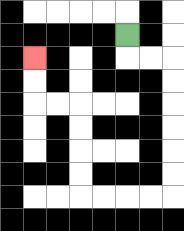{'start': '[5, 1]', 'end': '[1, 2]', 'path_directions': 'D,R,R,D,D,D,D,D,D,L,L,L,L,U,U,U,U,L,L,U,U', 'path_coordinates': '[[5, 1], [5, 2], [6, 2], [7, 2], [7, 3], [7, 4], [7, 5], [7, 6], [7, 7], [7, 8], [6, 8], [5, 8], [4, 8], [3, 8], [3, 7], [3, 6], [3, 5], [3, 4], [2, 4], [1, 4], [1, 3], [1, 2]]'}